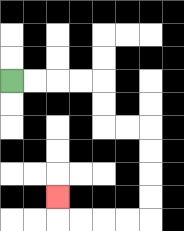{'start': '[0, 3]', 'end': '[2, 8]', 'path_directions': 'R,R,R,R,D,D,R,R,D,D,D,D,L,L,L,L,U', 'path_coordinates': '[[0, 3], [1, 3], [2, 3], [3, 3], [4, 3], [4, 4], [4, 5], [5, 5], [6, 5], [6, 6], [6, 7], [6, 8], [6, 9], [5, 9], [4, 9], [3, 9], [2, 9], [2, 8]]'}